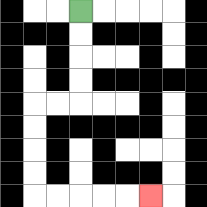{'start': '[3, 0]', 'end': '[6, 8]', 'path_directions': 'D,D,D,D,L,L,D,D,D,D,R,R,R,R,R', 'path_coordinates': '[[3, 0], [3, 1], [3, 2], [3, 3], [3, 4], [2, 4], [1, 4], [1, 5], [1, 6], [1, 7], [1, 8], [2, 8], [3, 8], [4, 8], [5, 8], [6, 8]]'}